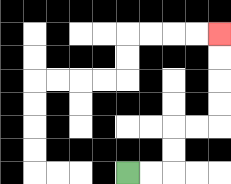{'start': '[5, 7]', 'end': '[9, 1]', 'path_directions': 'R,R,U,U,R,R,U,U,U,U', 'path_coordinates': '[[5, 7], [6, 7], [7, 7], [7, 6], [7, 5], [8, 5], [9, 5], [9, 4], [9, 3], [9, 2], [9, 1]]'}